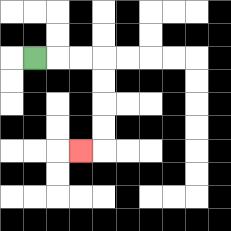{'start': '[1, 2]', 'end': '[3, 6]', 'path_directions': 'R,R,R,D,D,D,D,L', 'path_coordinates': '[[1, 2], [2, 2], [3, 2], [4, 2], [4, 3], [4, 4], [4, 5], [4, 6], [3, 6]]'}